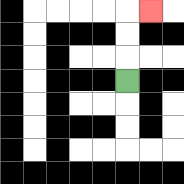{'start': '[5, 3]', 'end': '[6, 0]', 'path_directions': 'U,U,U,R', 'path_coordinates': '[[5, 3], [5, 2], [5, 1], [5, 0], [6, 0]]'}